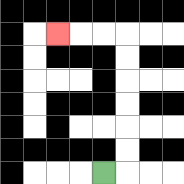{'start': '[4, 7]', 'end': '[2, 1]', 'path_directions': 'R,U,U,U,U,U,U,L,L,L', 'path_coordinates': '[[4, 7], [5, 7], [5, 6], [5, 5], [5, 4], [5, 3], [5, 2], [5, 1], [4, 1], [3, 1], [2, 1]]'}